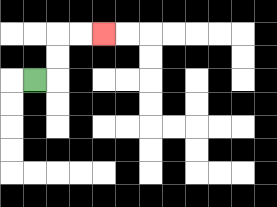{'start': '[1, 3]', 'end': '[4, 1]', 'path_directions': 'R,U,U,R,R', 'path_coordinates': '[[1, 3], [2, 3], [2, 2], [2, 1], [3, 1], [4, 1]]'}